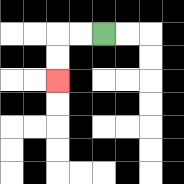{'start': '[4, 1]', 'end': '[2, 3]', 'path_directions': 'L,L,D,D', 'path_coordinates': '[[4, 1], [3, 1], [2, 1], [2, 2], [2, 3]]'}